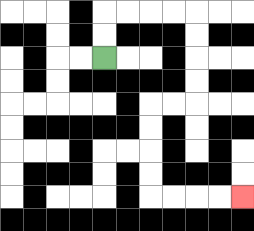{'start': '[4, 2]', 'end': '[10, 8]', 'path_directions': 'U,U,R,R,R,R,D,D,D,D,L,L,D,D,D,D,R,R,R,R', 'path_coordinates': '[[4, 2], [4, 1], [4, 0], [5, 0], [6, 0], [7, 0], [8, 0], [8, 1], [8, 2], [8, 3], [8, 4], [7, 4], [6, 4], [6, 5], [6, 6], [6, 7], [6, 8], [7, 8], [8, 8], [9, 8], [10, 8]]'}